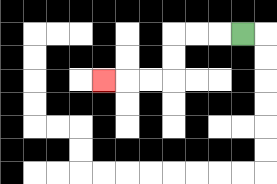{'start': '[10, 1]', 'end': '[4, 3]', 'path_directions': 'L,L,L,D,D,L,L,L', 'path_coordinates': '[[10, 1], [9, 1], [8, 1], [7, 1], [7, 2], [7, 3], [6, 3], [5, 3], [4, 3]]'}